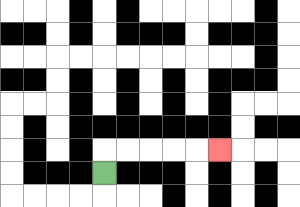{'start': '[4, 7]', 'end': '[9, 6]', 'path_directions': 'U,R,R,R,R,R', 'path_coordinates': '[[4, 7], [4, 6], [5, 6], [6, 6], [7, 6], [8, 6], [9, 6]]'}